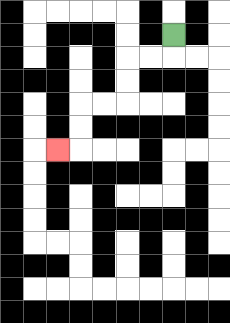{'start': '[7, 1]', 'end': '[2, 6]', 'path_directions': 'D,L,L,D,D,L,L,D,D,L', 'path_coordinates': '[[7, 1], [7, 2], [6, 2], [5, 2], [5, 3], [5, 4], [4, 4], [3, 4], [3, 5], [3, 6], [2, 6]]'}